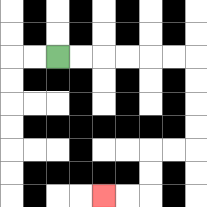{'start': '[2, 2]', 'end': '[4, 8]', 'path_directions': 'R,R,R,R,R,R,D,D,D,D,L,L,D,D,L,L', 'path_coordinates': '[[2, 2], [3, 2], [4, 2], [5, 2], [6, 2], [7, 2], [8, 2], [8, 3], [8, 4], [8, 5], [8, 6], [7, 6], [6, 6], [6, 7], [6, 8], [5, 8], [4, 8]]'}